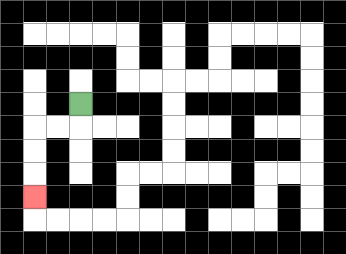{'start': '[3, 4]', 'end': '[1, 8]', 'path_directions': 'D,L,L,D,D,D', 'path_coordinates': '[[3, 4], [3, 5], [2, 5], [1, 5], [1, 6], [1, 7], [1, 8]]'}